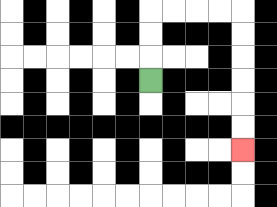{'start': '[6, 3]', 'end': '[10, 6]', 'path_directions': 'U,U,U,R,R,R,R,D,D,D,D,D,D', 'path_coordinates': '[[6, 3], [6, 2], [6, 1], [6, 0], [7, 0], [8, 0], [9, 0], [10, 0], [10, 1], [10, 2], [10, 3], [10, 4], [10, 5], [10, 6]]'}